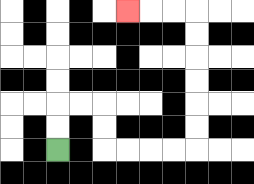{'start': '[2, 6]', 'end': '[5, 0]', 'path_directions': 'U,U,R,R,D,D,R,R,R,R,U,U,U,U,U,U,L,L,L', 'path_coordinates': '[[2, 6], [2, 5], [2, 4], [3, 4], [4, 4], [4, 5], [4, 6], [5, 6], [6, 6], [7, 6], [8, 6], [8, 5], [8, 4], [8, 3], [8, 2], [8, 1], [8, 0], [7, 0], [6, 0], [5, 0]]'}